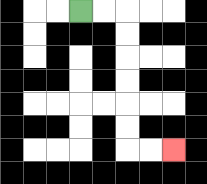{'start': '[3, 0]', 'end': '[7, 6]', 'path_directions': 'R,R,D,D,D,D,D,D,R,R', 'path_coordinates': '[[3, 0], [4, 0], [5, 0], [5, 1], [5, 2], [5, 3], [5, 4], [5, 5], [5, 6], [6, 6], [7, 6]]'}